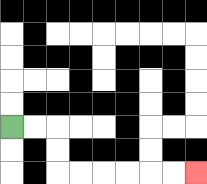{'start': '[0, 5]', 'end': '[8, 7]', 'path_directions': 'R,R,D,D,R,R,R,R,R,R', 'path_coordinates': '[[0, 5], [1, 5], [2, 5], [2, 6], [2, 7], [3, 7], [4, 7], [5, 7], [6, 7], [7, 7], [8, 7]]'}